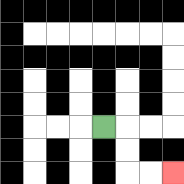{'start': '[4, 5]', 'end': '[7, 7]', 'path_directions': 'R,D,D,R,R', 'path_coordinates': '[[4, 5], [5, 5], [5, 6], [5, 7], [6, 7], [7, 7]]'}